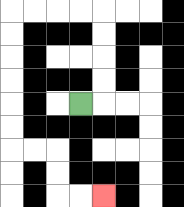{'start': '[3, 4]', 'end': '[4, 8]', 'path_directions': 'R,U,U,U,U,L,L,L,L,D,D,D,D,D,D,R,R,D,D,R,R', 'path_coordinates': '[[3, 4], [4, 4], [4, 3], [4, 2], [4, 1], [4, 0], [3, 0], [2, 0], [1, 0], [0, 0], [0, 1], [0, 2], [0, 3], [0, 4], [0, 5], [0, 6], [1, 6], [2, 6], [2, 7], [2, 8], [3, 8], [4, 8]]'}